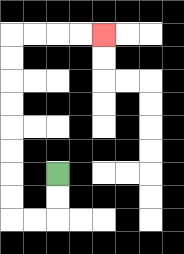{'start': '[2, 7]', 'end': '[4, 1]', 'path_directions': 'D,D,L,L,U,U,U,U,U,U,U,U,R,R,R,R', 'path_coordinates': '[[2, 7], [2, 8], [2, 9], [1, 9], [0, 9], [0, 8], [0, 7], [0, 6], [0, 5], [0, 4], [0, 3], [0, 2], [0, 1], [1, 1], [2, 1], [3, 1], [4, 1]]'}